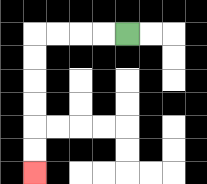{'start': '[5, 1]', 'end': '[1, 7]', 'path_directions': 'L,L,L,L,D,D,D,D,D,D', 'path_coordinates': '[[5, 1], [4, 1], [3, 1], [2, 1], [1, 1], [1, 2], [1, 3], [1, 4], [1, 5], [1, 6], [1, 7]]'}